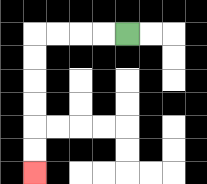{'start': '[5, 1]', 'end': '[1, 7]', 'path_directions': 'L,L,L,L,D,D,D,D,D,D', 'path_coordinates': '[[5, 1], [4, 1], [3, 1], [2, 1], [1, 1], [1, 2], [1, 3], [1, 4], [1, 5], [1, 6], [1, 7]]'}